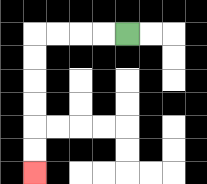{'start': '[5, 1]', 'end': '[1, 7]', 'path_directions': 'L,L,L,L,D,D,D,D,D,D', 'path_coordinates': '[[5, 1], [4, 1], [3, 1], [2, 1], [1, 1], [1, 2], [1, 3], [1, 4], [1, 5], [1, 6], [1, 7]]'}